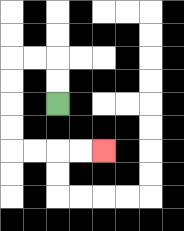{'start': '[2, 4]', 'end': '[4, 6]', 'path_directions': 'U,U,L,L,D,D,D,D,R,R,R,R', 'path_coordinates': '[[2, 4], [2, 3], [2, 2], [1, 2], [0, 2], [0, 3], [0, 4], [0, 5], [0, 6], [1, 6], [2, 6], [3, 6], [4, 6]]'}